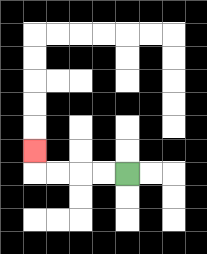{'start': '[5, 7]', 'end': '[1, 6]', 'path_directions': 'L,L,L,L,U', 'path_coordinates': '[[5, 7], [4, 7], [3, 7], [2, 7], [1, 7], [1, 6]]'}